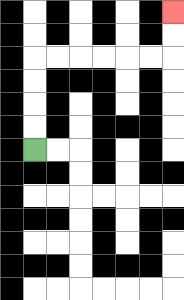{'start': '[1, 6]', 'end': '[7, 0]', 'path_directions': 'U,U,U,U,R,R,R,R,R,R,U,U', 'path_coordinates': '[[1, 6], [1, 5], [1, 4], [1, 3], [1, 2], [2, 2], [3, 2], [4, 2], [5, 2], [6, 2], [7, 2], [7, 1], [7, 0]]'}